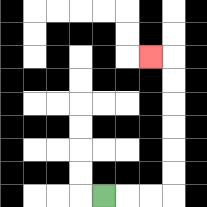{'start': '[4, 8]', 'end': '[6, 2]', 'path_directions': 'R,R,R,U,U,U,U,U,U,L', 'path_coordinates': '[[4, 8], [5, 8], [6, 8], [7, 8], [7, 7], [7, 6], [7, 5], [7, 4], [7, 3], [7, 2], [6, 2]]'}